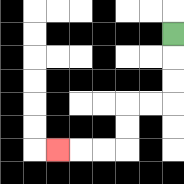{'start': '[7, 1]', 'end': '[2, 6]', 'path_directions': 'D,D,D,L,L,D,D,L,L,L', 'path_coordinates': '[[7, 1], [7, 2], [7, 3], [7, 4], [6, 4], [5, 4], [5, 5], [5, 6], [4, 6], [3, 6], [2, 6]]'}